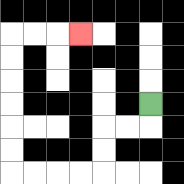{'start': '[6, 4]', 'end': '[3, 1]', 'path_directions': 'D,L,L,D,D,L,L,L,L,U,U,U,U,U,U,R,R,R', 'path_coordinates': '[[6, 4], [6, 5], [5, 5], [4, 5], [4, 6], [4, 7], [3, 7], [2, 7], [1, 7], [0, 7], [0, 6], [0, 5], [0, 4], [0, 3], [0, 2], [0, 1], [1, 1], [2, 1], [3, 1]]'}